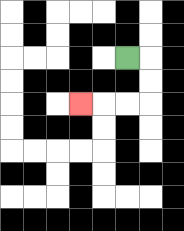{'start': '[5, 2]', 'end': '[3, 4]', 'path_directions': 'R,D,D,L,L,L', 'path_coordinates': '[[5, 2], [6, 2], [6, 3], [6, 4], [5, 4], [4, 4], [3, 4]]'}